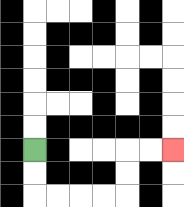{'start': '[1, 6]', 'end': '[7, 6]', 'path_directions': 'D,D,R,R,R,R,U,U,R,R', 'path_coordinates': '[[1, 6], [1, 7], [1, 8], [2, 8], [3, 8], [4, 8], [5, 8], [5, 7], [5, 6], [6, 6], [7, 6]]'}